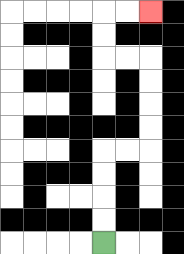{'start': '[4, 10]', 'end': '[6, 0]', 'path_directions': 'U,U,U,U,R,R,U,U,U,U,L,L,U,U,R,R', 'path_coordinates': '[[4, 10], [4, 9], [4, 8], [4, 7], [4, 6], [5, 6], [6, 6], [6, 5], [6, 4], [6, 3], [6, 2], [5, 2], [4, 2], [4, 1], [4, 0], [5, 0], [6, 0]]'}